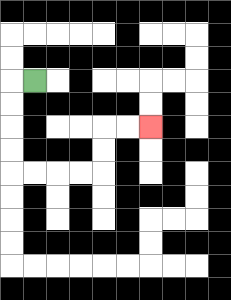{'start': '[1, 3]', 'end': '[6, 5]', 'path_directions': 'L,D,D,D,D,R,R,R,R,U,U,R,R', 'path_coordinates': '[[1, 3], [0, 3], [0, 4], [0, 5], [0, 6], [0, 7], [1, 7], [2, 7], [3, 7], [4, 7], [4, 6], [4, 5], [5, 5], [6, 5]]'}